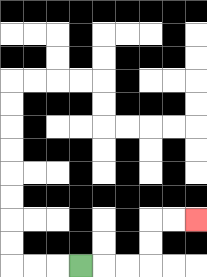{'start': '[3, 11]', 'end': '[8, 9]', 'path_directions': 'R,R,R,U,U,R,R', 'path_coordinates': '[[3, 11], [4, 11], [5, 11], [6, 11], [6, 10], [6, 9], [7, 9], [8, 9]]'}